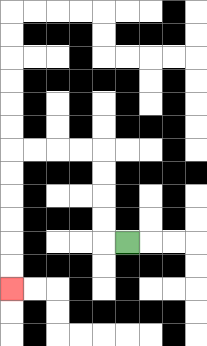{'start': '[5, 10]', 'end': '[0, 12]', 'path_directions': 'L,U,U,U,U,L,L,L,L,D,D,D,D,D,D', 'path_coordinates': '[[5, 10], [4, 10], [4, 9], [4, 8], [4, 7], [4, 6], [3, 6], [2, 6], [1, 6], [0, 6], [0, 7], [0, 8], [0, 9], [0, 10], [0, 11], [0, 12]]'}